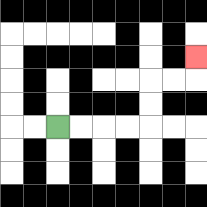{'start': '[2, 5]', 'end': '[8, 2]', 'path_directions': 'R,R,R,R,U,U,R,R,U', 'path_coordinates': '[[2, 5], [3, 5], [4, 5], [5, 5], [6, 5], [6, 4], [6, 3], [7, 3], [8, 3], [8, 2]]'}